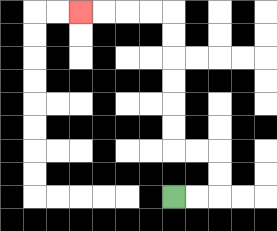{'start': '[7, 8]', 'end': '[3, 0]', 'path_directions': 'R,R,U,U,L,L,U,U,U,U,U,U,L,L,L,L', 'path_coordinates': '[[7, 8], [8, 8], [9, 8], [9, 7], [9, 6], [8, 6], [7, 6], [7, 5], [7, 4], [7, 3], [7, 2], [7, 1], [7, 0], [6, 0], [5, 0], [4, 0], [3, 0]]'}